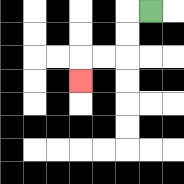{'start': '[6, 0]', 'end': '[3, 3]', 'path_directions': 'L,D,D,L,L,D', 'path_coordinates': '[[6, 0], [5, 0], [5, 1], [5, 2], [4, 2], [3, 2], [3, 3]]'}